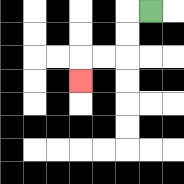{'start': '[6, 0]', 'end': '[3, 3]', 'path_directions': 'L,D,D,L,L,D', 'path_coordinates': '[[6, 0], [5, 0], [5, 1], [5, 2], [4, 2], [3, 2], [3, 3]]'}